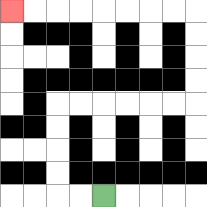{'start': '[4, 8]', 'end': '[0, 0]', 'path_directions': 'L,L,U,U,U,U,R,R,R,R,R,R,U,U,U,U,L,L,L,L,L,L,L,L', 'path_coordinates': '[[4, 8], [3, 8], [2, 8], [2, 7], [2, 6], [2, 5], [2, 4], [3, 4], [4, 4], [5, 4], [6, 4], [7, 4], [8, 4], [8, 3], [8, 2], [8, 1], [8, 0], [7, 0], [6, 0], [5, 0], [4, 0], [3, 0], [2, 0], [1, 0], [0, 0]]'}